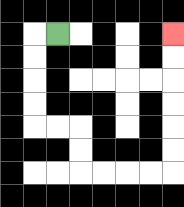{'start': '[2, 1]', 'end': '[7, 1]', 'path_directions': 'L,D,D,D,D,R,R,D,D,R,R,R,R,U,U,U,U,U,U', 'path_coordinates': '[[2, 1], [1, 1], [1, 2], [1, 3], [1, 4], [1, 5], [2, 5], [3, 5], [3, 6], [3, 7], [4, 7], [5, 7], [6, 7], [7, 7], [7, 6], [7, 5], [7, 4], [7, 3], [7, 2], [7, 1]]'}